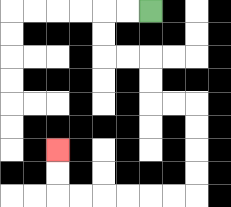{'start': '[6, 0]', 'end': '[2, 6]', 'path_directions': 'L,L,D,D,R,R,D,D,R,R,D,D,D,D,L,L,L,L,L,L,U,U', 'path_coordinates': '[[6, 0], [5, 0], [4, 0], [4, 1], [4, 2], [5, 2], [6, 2], [6, 3], [6, 4], [7, 4], [8, 4], [8, 5], [8, 6], [8, 7], [8, 8], [7, 8], [6, 8], [5, 8], [4, 8], [3, 8], [2, 8], [2, 7], [2, 6]]'}